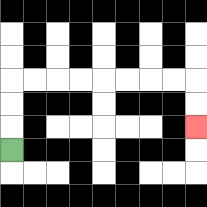{'start': '[0, 6]', 'end': '[8, 5]', 'path_directions': 'U,U,U,R,R,R,R,R,R,R,R,D,D', 'path_coordinates': '[[0, 6], [0, 5], [0, 4], [0, 3], [1, 3], [2, 3], [3, 3], [4, 3], [5, 3], [6, 3], [7, 3], [8, 3], [8, 4], [8, 5]]'}